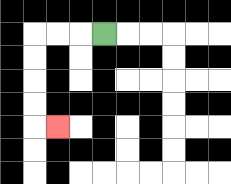{'start': '[4, 1]', 'end': '[2, 5]', 'path_directions': 'L,L,L,D,D,D,D,R', 'path_coordinates': '[[4, 1], [3, 1], [2, 1], [1, 1], [1, 2], [1, 3], [1, 4], [1, 5], [2, 5]]'}